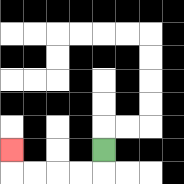{'start': '[4, 6]', 'end': '[0, 6]', 'path_directions': 'D,L,L,L,L,U', 'path_coordinates': '[[4, 6], [4, 7], [3, 7], [2, 7], [1, 7], [0, 7], [0, 6]]'}